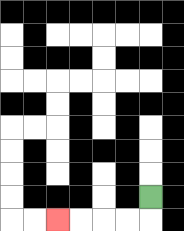{'start': '[6, 8]', 'end': '[2, 9]', 'path_directions': 'D,L,L,L,L', 'path_coordinates': '[[6, 8], [6, 9], [5, 9], [4, 9], [3, 9], [2, 9]]'}